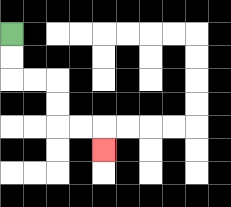{'start': '[0, 1]', 'end': '[4, 6]', 'path_directions': 'D,D,R,R,D,D,R,R,D', 'path_coordinates': '[[0, 1], [0, 2], [0, 3], [1, 3], [2, 3], [2, 4], [2, 5], [3, 5], [4, 5], [4, 6]]'}